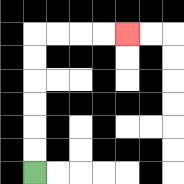{'start': '[1, 7]', 'end': '[5, 1]', 'path_directions': 'U,U,U,U,U,U,R,R,R,R', 'path_coordinates': '[[1, 7], [1, 6], [1, 5], [1, 4], [1, 3], [1, 2], [1, 1], [2, 1], [3, 1], [4, 1], [5, 1]]'}